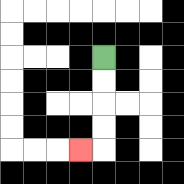{'start': '[4, 2]', 'end': '[3, 6]', 'path_directions': 'D,D,D,D,L', 'path_coordinates': '[[4, 2], [4, 3], [4, 4], [4, 5], [4, 6], [3, 6]]'}